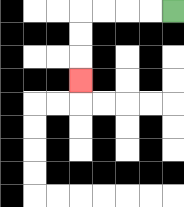{'start': '[7, 0]', 'end': '[3, 3]', 'path_directions': 'L,L,L,L,D,D,D', 'path_coordinates': '[[7, 0], [6, 0], [5, 0], [4, 0], [3, 0], [3, 1], [3, 2], [3, 3]]'}